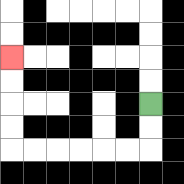{'start': '[6, 4]', 'end': '[0, 2]', 'path_directions': 'D,D,L,L,L,L,L,L,U,U,U,U', 'path_coordinates': '[[6, 4], [6, 5], [6, 6], [5, 6], [4, 6], [3, 6], [2, 6], [1, 6], [0, 6], [0, 5], [0, 4], [0, 3], [0, 2]]'}